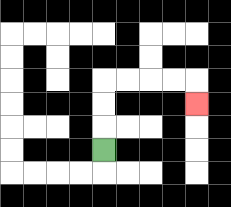{'start': '[4, 6]', 'end': '[8, 4]', 'path_directions': 'U,U,U,R,R,R,R,D', 'path_coordinates': '[[4, 6], [4, 5], [4, 4], [4, 3], [5, 3], [6, 3], [7, 3], [8, 3], [8, 4]]'}